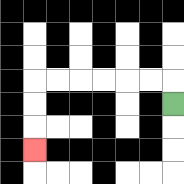{'start': '[7, 4]', 'end': '[1, 6]', 'path_directions': 'U,L,L,L,L,L,L,D,D,D', 'path_coordinates': '[[7, 4], [7, 3], [6, 3], [5, 3], [4, 3], [3, 3], [2, 3], [1, 3], [1, 4], [1, 5], [1, 6]]'}